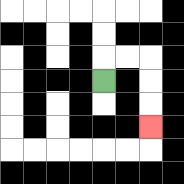{'start': '[4, 3]', 'end': '[6, 5]', 'path_directions': 'U,R,R,D,D,D', 'path_coordinates': '[[4, 3], [4, 2], [5, 2], [6, 2], [6, 3], [6, 4], [6, 5]]'}